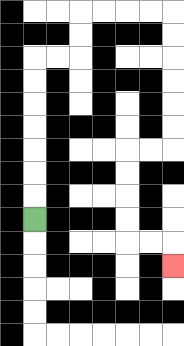{'start': '[1, 9]', 'end': '[7, 11]', 'path_directions': 'U,U,U,U,U,U,U,R,R,U,U,R,R,R,R,D,D,D,D,D,D,L,L,D,D,D,D,R,R,D', 'path_coordinates': '[[1, 9], [1, 8], [1, 7], [1, 6], [1, 5], [1, 4], [1, 3], [1, 2], [2, 2], [3, 2], [3, 1], [3, 0], [4, 0], [5, 0], [6, 0], [7, 0], [7, 1], [7, 2], [7, 3], [7, 4], [7, 5], [7, 6], [6, 6], [5, 6], [5, 7], [5, 8], [5, 9], [5, 10], [6, 10], [7, 10], [7, 11]]'}